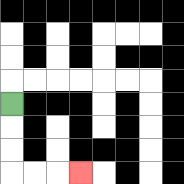{'start': '[0, 4]', 'end': '[3, 7]', 'path_directions': 'D,D,D,R,R,R', 'path_coordinates': '[[0, 4], [0, 5], [0, 6], [0, 7], [1, 7], [2, 7], [3, 7]]'}